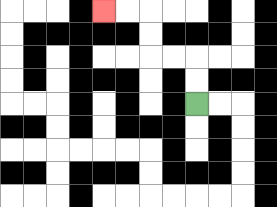{'start': '[8, 4]', 'end': '[4, 0]', 'path_directions': 'U,U,L,L,U,U,L,L', 'path_coordinates': '[[8, 4], [8, 3], [8, 2], [7, 2], [6, 2], [6, 1], [6, 0], [5, 0], [4, 0]]'}